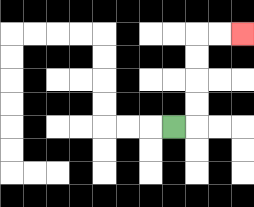{'start': '[7, 5]', 'end': '[10, 1]', 'path_directions': 'R,U,U,U,U,R,R', 'path_coordinates': '[[7, 5], [8, 5], [8, 4], [8, 3], [8, 2], [8, 1], [9, 1], [10, 1]]'}